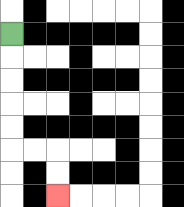{'start': '[0, 1]', 'end': '[2, 8]', 'path_directions': 'D,D,D,D,D,R,R,D,D', 'path_coordinates': '[[0, 1], [0, 2], [0, 3], [0, 4], [0, 5], [0, 6], [1, 6], [2, 6], [2, 7], [2, 8]]'}